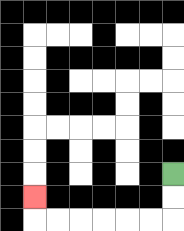{'start': '[7, 7]', 'end': '[1, 8]', 'path_directions': 'D,D,L,L,L,L,L,L,U', 'path_coordinates': '[[7, 7], [7, 8], [7, 9], [6, 9], [5, 9], [4, 9], [3, 9], [2, 9], [1, 9], [1, 8]]'}